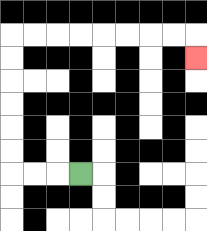{'start': '[3, 7]', 'end': '[8, 2]', 'path_directions': 'L,L,L,U,U,U,U,U,U,R,R,R,R,R,R,R,R,D', 'path_coordinates': '[[3, 7], [2, 7], [1, 7], [0, 7], [0, 6], [0, 5], [0, 4], [0, 3], [0, 2], [0, 1], [1, 1], [2, 1], [3, 1], [4, 1], [5, 1], [6, 1], [7, 1], [8, 1], [8, 2]]'}